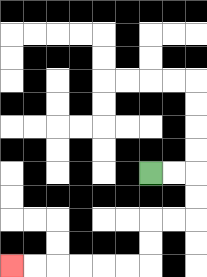{'start': '[6, 7]', 'end': '[0, 11]', 'path_directions': 'R,R,D,D,L,L,D,D,L,L,L,L,L,L', 'path_coordinates': '[[6, 7], [7, 7], [8, 7], [8, 8], [8, 9], [7, 9], [6, 9], [6, 10], [6, 11], [5, 11], [4, 11], [3, 11], [2, 11], [1, 11], [0, 11]]'}